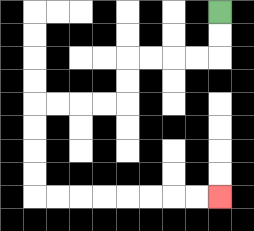{'start': '[9, 0]', 'end': '[9, 8]', 'path_directions': 'D,D,L,L,L,L,D,D,L,L,L,L,D,D,D,D,R,R,R,R,R,R,R,R', 'path_coordinates': '[[9, 0], [9, 1], [9, 2], [8, 2], [7, 2], [6, 2], [5, 2], [5, 3], [5, 4], [4, 4], [3, 4], [2, 4], [1, 4], [1, 5], [1, 6], [1, 7], [1, 8], [2, 8], [3, 8], [4, 8], [5, 8], [6, 8], [7, 8], [8, 8], [9, 8]]'}